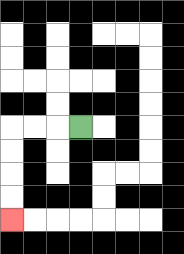{'start': '[3, 5]', 'end': '[0, 9]', 'path_directions': 'L,L,L,D,D,D,D', 'path_coordinates': '[[3, 5], [2, 5], [1, 5], [0, 5], [0, 6], [0, 7], [0, 8], [0, 9]]'}